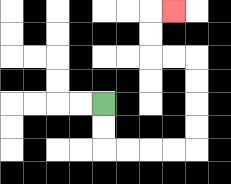{'start': '[4, 4]', 'end': '[7, 0]', 'path_directions': 'D,D,R,R,R,R,U,U,U,U,L,L,U,U,R', 'path_coordinates': '[[4, 4], [4, 5], [4, 6], [5, 6], [6, 6], [7, 6], [8, 6], [8, 5], [8, 4], [8, 3], [8, 2], [7, 2], [6, 2], [6, 1], [6, 0], [7, 0]]'}